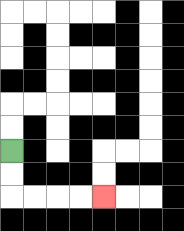{'start': '[0, 6]', 'end': '[4, 8]', 'path_directions': 'D,D,R,R,R,R', 'path_coordinates': '[[0, 6], [0, 7], [0, 8], [1, 8], [2, 8], [3, 8], [4, 8]]'}